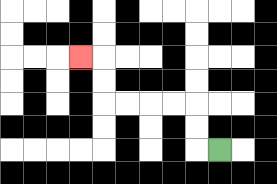{'start': '[9, 6]', 'end': '[3, 2]', 'path_directions': 'L,U,U,L,L,L,L,U,U,L', 'path_coordinates': '[[9, 6], [8, 6], [8, 5], [8, 4], [7, 4], [6, 4], [5, 4], [4, 4], [4, 3], [4, 2], [3, 2]]'}